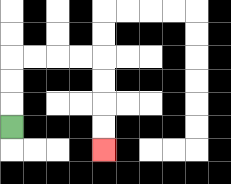{'start': '[0, 5]', 'end': '[4, 6]', 'path_directions': 'U,U,U,R,R,R,R,D,D,D,D', 'path_coordinates': '[[0, 5], [0, 4], [0, 3], [0, 2], [1, 2], [2, 2], [3, 2], [4, 2], [4, 3], [4, 4], [4, 5], [4, 6]]'}